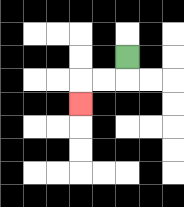{'start': '[5, 2]', 'end': '[3, 4]', 'path_directions': 'D,L,L,D', 'path_coordinates': '[[5, 2], [5, 3], [4, 3], [3, 3], [3, 4]]'}